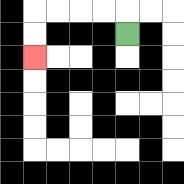{'start': '[5, 1]', 'end': '[1, 2]', 'path_directions': 'U,L,L,L,L,D,D', 'path_coordinates': '[[5, 1], [5, 0], [4, 0], [3, 0], [2, 0], [1, 0], [1, 1], [1, 2]]'}